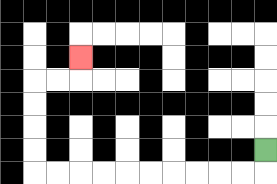{'start': '[11, 6]', 'end': '[3, 2]', 'path_directions': 'D,L,L,L,L,L,L,L,L,L,L,U,U,U,U,R,R,U', 'path_coordinates': '[[11, 6], [11, 7], [10, 7], [9, 7], [8, 7], [7, 7], [6, 7], [5, 7], [4, 7], [3, 7], [2, 7], [1, 7], [1, 6], [1, 5], [1, 4], [1, 3], [2, 3], [3, 3], [3, 2]]'}